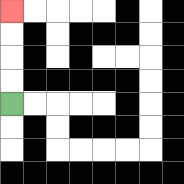{'start': '[0, 4]', 'end': '[0, 0]', 'path_directions': 'U,U,U,U', 'path_coordinates': '[[0, 4], [0, 3], [0, 2], [0, 1], [0, 0]]'}